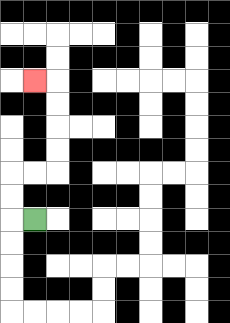{'start': '[1, 9]', 'end': '[1, 3]', 'path_directions': 'L,U,U,R,R,U,U,U,U,L', 'path_coordinates': '[[1, 9], [0, 9], [0, 8], [0, 7], [1, 7], [2, 7], [2, 6], [2, 5], [2, 4], [2, 3], [1, 3]]'}